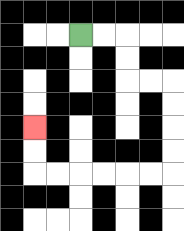{'start': '[3, 1]', 'end': '[1, 5]', 'path_directions': 'R,R,D,D,R,R,D,D,D,D,L,L,L,L,L,L,U,U', 'path_coordinates': '[[3, 1], [4, 1], [5, 1], [5, 2], [5, 3], [6, 3], [7, 3], [7, 4], [7, 5], [7, 6], [7, 7], [6, 7], [5, 7], [4, 7], [3, 7], [2, 7], [1, 7], [1, 6], [1, 5]]'}